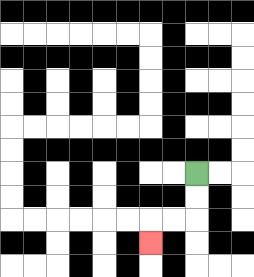{'start': '[8, 7]', 'end': '[6, 10]', 'path_directions': 'D,D,L,L,D', 'path_coordinates': '[[8, 7], [8, 8], [8, 9], [7, 9], [6, 9], [6, 10]]'}